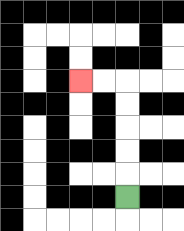{'start': '[5, 8]', 'end': '[3, 3]', 'path_directions': 'U,U,U,U,U,L,L', 'path_coordinates': '[[5, 8], [5, 7], [5, 6], [5, 5], [5, 4], [5, 3], [4, 3], [3, 3]]'}